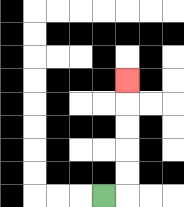{'start': '[4, 8]', 'end': '[5, 3]', 'path_directions': 'R,U,U,U,U,U', 'path_coordinates': '[[4, 8], [5, 8], [5, 7], [5, 6], [5, 5], [5, 4], [5, 3]]'}